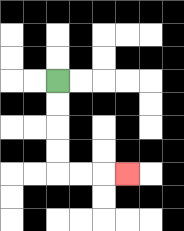{'start': '[2, 3]', 'end': '[5, 7]', 'path_directions': 'D,D,D,D,R,R,R', 'path_coordinates': '[[2, 3], [2, 4], [2, 5], [2, 6], [2, 7], [3, 7], [4, 7], [5, 7]]'}